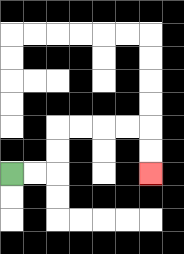{'start': '[0, 7]', 'end': '[6, 7]', 'path_directions': 'R,R,U,U,R,R,R,R,D,D', 'path_coordinates': '[[0, 7], [1, 7], [2, 7], [2, 6], [2, 5], [3, 5], [4, 5], [5, 5], [6, 5], [6, 6], [6, 7]]'}